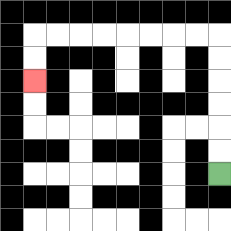{'start': '[9, 7]', 'end': '[1, 3]', 'path_directions': 'U,U,U,U,U,U,L,L,L,L,L,L,L,L,D,D', 'path_coordinates': '[[9, 7], [9, 6], [9, 5], [9, 4], [9, 3], [9, 2], [9, 1], [8, 1], [7, 1], [6, 1], [5, 1], [4, 1], [3, 1], [2, 1], [1, 1], [1, 2], [1, 3]]'}